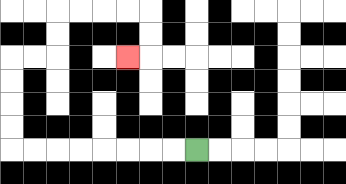{'start': '[8, 6]', 'end': '[5, 2]', 'path_directions': 'L,L,L,L,L,L,L,L,U,U,U,U,R,R,U,U,R,R,R,R,D,D,L', 'path_coordinates': '[[8, 6], [7, 6], [6, 6], [5, 6], [4, 6], [3, 6], [2, 6], [1, 6], [0, 6], [0, 5], [0, 4], [0, 3], [0, 2], [1, 2], [2, 2], [2, 1], [2, 0], [3, 0], [4, 0], [5, 0], [6, 0], [6, 1], [6, 2], [5, 2]]'}